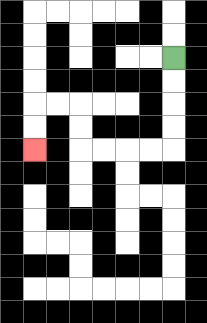{'start': '[7, 2]', 'end': '[1, 6]', 'path_directions': 'D,D,D,D,L,L,L,L,U,U,L,L,D,D', 'path_coordinates': '[[7, 2], [7, 3], [7, 4], [7, 5], [7, 6], [6, 6], [5, 6], [4, 6], [3, 6], [3, 5], [3, 4], [2, 4], [1, 4], [1, 5], [1, 6]]'}